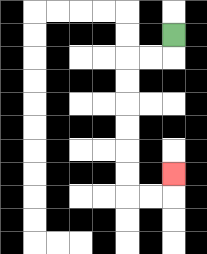{'start': '[7, 1]', 'end': '[7, 7]', 'path_directions': 'D,L,L,D,D,D,D,D,D,R,R,U', 'path_coordinates': '[[7, 1], [7, 2], [6, 2], [5, 2], [5, 3], [5, 4], [5, 5], [5, 6], [5, 7], [5, 8], [6, 8], [7, 8], [7, 7]]'}